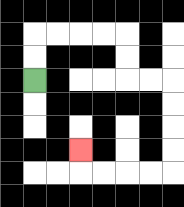{'start': '[1, 3]', 'end': '[3, 6]', 'path_directions': 'U,U,R,R,R,R,D,D,R,R,D,D,D,D,L,L,L,L,U', 'path_coordinates': '[[1, 3], [1, 2], [1, 1], [2, 1], [3, 1], [4, 1], [5, 1], [5, 2], [5, 3], [6, 3], [7, 3], [7, 4], [7, 5], [7, 6], [7, 7], [6, 7], [5, 7], [4, 7], [3, 7], [3, 6]]'}